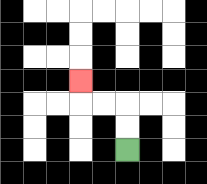{'start': '[5, 6]', 'end': '[3, 3]', 'path_directions': 'U,U,L,L,U', 'path_coordinates': '[[5, 6], [5, 5], [5, 4], [4, 4], [3, 4], [3, 3]]'}